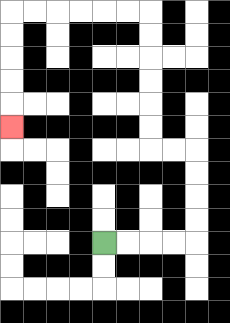{'start': '[4, 10]', 'end': '[0, 5]', 'path_directions': 'R,R,R,R,U,U,U,U,L,L,U,U,U,U,U,U,L,L,L,L,L,L,D,D,D,D,D', 'path_coordinates': '[[4, 10], [5, 10], [6, 10], [7, 10], [8, 10], [8, 9], [8, 8], [8, 7], [8, 6], [7, 6], [6, 6], [6, 5], [6, 4], [6, 3], [6, 2], [6, 1], [6, 0], [5, 0], [4, 0], [3, 0], [2, 0], [1, 0], [0, 0], [0, 1], [0, 2], [0, 3], [0, 4], [0, 5]]'}